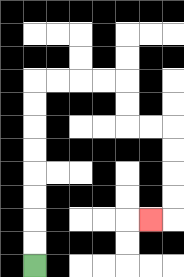{'start': '[1, 11]', 'end': '[6, 9]', 'path_directions': 'U,U,U,U,U,U,U,U,R,R,R,R,D,D,R,R,D,D,D,D,L', 'path_coordinates': '[[1, 11], [1, 10], [1, 9], [1, 8], [1, 7], [1, 6], [1, 5], [1, 4], [1, 3], [2, 3], [3, 3], [4, 3], [5, 3], [5, 4], [5, 5], [6, 5], [7, 5], [7, 6], [7, 7], [7, 8], [7, 9], [6, 9]]'}